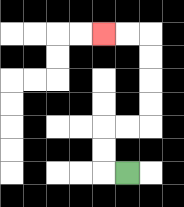{'start': '[5, 7]', 'end': '[4, 1]', 'path_directions': 'L,U,U,R,R,U,U,U,U,L,L', 'path_coordinates': '[[5, 7], [4, 7], [4, 6], [4, 5], [5, 5], [6, 5], [6, 4], [6, 3], [6, 2], [6, 1], [5, 1], [4, 1]]'}